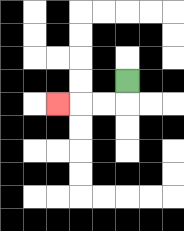{'start': '[5, 3]', 'end': '[2, 4]', 'path_directions': 'D,L,L,L', 'path_coordinates': '[[5, 3], [5, 4], [4, 4], [3, 4], [2, 4]]'}